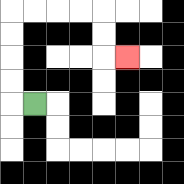{'start': '[1, 4]', 'end': '[5, 2]', 'path_directions': 'L,U,U,U,U,R,R,R,R,D,D,R', 'path_coordinates': '[[1, 4], [0, 4], [0, 3], [0, 2], [0, 1], [0, 0], [1, 0], [2, 0], [3, 0], [4, 0], [4, 1], [4, 2], [5, 2]]'}